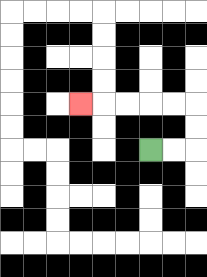{'start': '[6, 6]', 'end': '[3, 4]', 'path_directions': 'R,R,U,U,L,L,L,L,L', 'path_coordinates': '[[6, 6], [7, 6], [8, 6], [8, 5], [8, 4], [7, 4], [6, 4], [5, 4], [4, 4], [3, 4]]'}